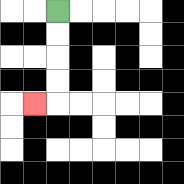{'start': '[2, 0]', 'end': '[1, 4]', 'path_directions': 'D,D,D,D,L', 'path_coordinates': '[[2, 0], [2, 1], [2, 2], [2, 3], [2, 4], [1, 4]]'}